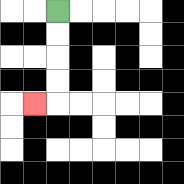{'start': '[2, 0]', 'end': '[1, 4]', 'path_directions': 'D,D,D,D,L', 'path_coordinates': '[[2, 0], [2, 1], [2, 2], [2, 3], [2, 4], [1, 4]]'}